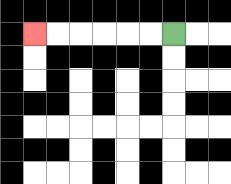{'start': '[7, 1]', 'end': '[1, 1]', 'path_directions': 'L,L,L,L,L,L', 'path_coordinates': '[[7, 1], [6, 1], [5, 1], [4, 1], [3, 1], [2, 1], [1, 1]]'}